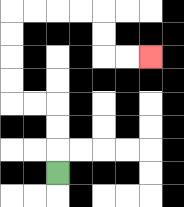{'start': '[2, 7]', 'end': '[6, 2]', 'path_directions': 'U,U,U,L,L,U,U,U,U,R,R,R,R,D,D,R,R', 'path_coordinates': '[[2, 7], [2, 6], [2, 5], [2, 4], [1, 4], [0, 4], [0, 3], [0, 2], [0, 1], [0, 0], [1, 0], [2, 0], [3, 0], [4, 0], [4, 1], [4, 2], [5, 2], [6, 2]]'}